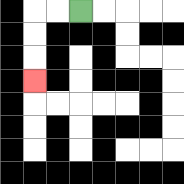{'start': '[3, 0]', 'end': '[1, 3]', 'path_directions': 'L,L,D,D,D', 'path_coordinates': '[[3, 0], [2, 0], [1, 0], [1, 1], [1, 2], [1, 3]]'}